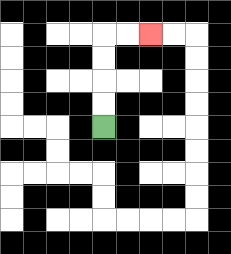{'start': '[4, 5]', 'end': '[6, 1]', 'path_directions': 'U,U,U,U,R,R', 'path_coordinates': '[[4, 5], [4, 4], [4, 3], [4, 2], [4, 1], [5, 1], [6, 1]]'}